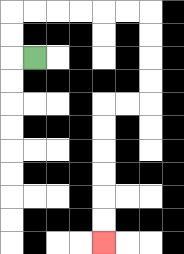{'start': '[1, 2]', 'end': '[4, 10]', 'path_directions': 'L,U,U,R,R,R,R,R,R,D,D,D,D,L,L,D,D,D,D,D,D', 'path_coordinates': '[[1, 2], [0, 2], [0, 1], [0, 0], [1, 0], [2, 0], [3, 0], [4, 0], [5, 0], [6, 0], [6, 1], [6, 2], [6, 3], [6, 4], [5, 4], [4, 4], [4, 5], [4, 6], [4, 7], [4, 8], [4, 9], [4, 10]]'}